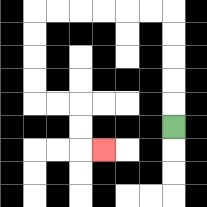{'start': '[7, 5]', 'end': '[4, 6]', 'path_directions': 'U,U,U,U,U,L,L,L,L,L,L,D,D,D,D,R,R,D,D,R', 'path_coordinates': '[[7, 5], [7, 4], [7, 3], [7, 2], [7, 1], [7, 0], [6, 0], [5, 0], [4, 0], [3, 0], [2, 0], [1, 0], [1, 1], [1, 2], [1, 3], [1, 4], [2, 4], [3, 4], [3, 5], [3, 6], [4, 6]]'}